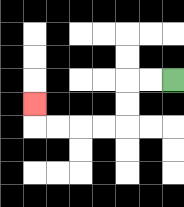{'start': '[7, 3]', 'end': '[1, 4]', 'path_directions': 'L,L,D,D,L,L,L,L,U', 'path_coordinates': '[[7, 3], [6, 3], [5, 3], [5, 4], [5, 5], [4, 5], [3, 5], [2, 5], [1, 5], [1, 4]]'}